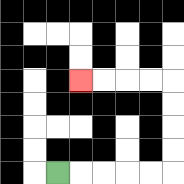{'start': '[2, 7]', 'end': '[3, 3]', 'path_directions': 'R,R,R,R,R,U,U,U,U,L,L,L,L', 'path_coordinates': '[[2, 7], [3, 7], [4, 7], [5, 7], [6, 7], [7, 7], [7, 6], [7, 5], [7, 4], [7, 3], [6, 3], [5, 3], [4, 3], [3, 3]]'}